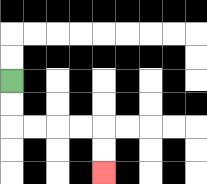{'start': '[0, 3]', 'end': '[4, 7]', 'path_directions': 'D,D,R,R,R,R,D,D', 'path_coordinates': '[[0, 3], [0, 4], [0, 5], [1, 5], [2, 5], [3, 5], [4, 5], [4, 6], [4, 7]]'}